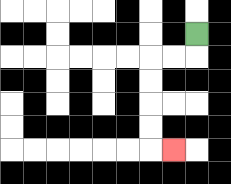{'start': '[8, 1]', 'end': '[7, 6]', 'path_directions': 'D,L,L,D,D,D,D,R', 'path_coordinates': '[[8, 1], [8, 2], [7, 2], [6, 2], [6, 3], [6, 4], [6, 5], [6, 6], [7, 6]]'}